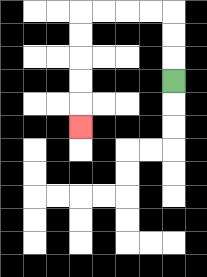{'start': '[7, 3]', 'end': '[3, 5]', 'path_directions': 'U,U,U,L,L,L,L,D,D,D,D,D', 'path_coordinates': '[[7, 3], [7, 2], [7, 1], [7, 0], [6, 0], [5, 0], [4, 0], [3, 0], [3, 1], [3, 2], [3, 3], [3, 4], [3, 5]]'}